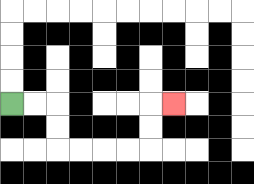{'start': '[0, 4]', 'end': '[7, 4]', 'path_directions': 'R,R,D,D,R,R,R,R,U,U,R', 'path_coordinates': '[[0, 4], [1, 4], [2, 4], [2, 5], [2, 6], [3, 6], [4, 6], [5, 6], [6, 6], [6, 5], [6, 4], [7, 4]]'}